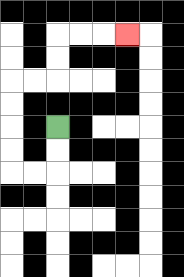{'start': '[2, 5]', 'end': '[5, 1]', 'path_directions': 'D,D,L,L,U,U,U,U,R,R,U,U,R,R,R', 'path_coordinates': '[[2, 5], [2, 6], [2, 7], [1, 7], [0, 7], [0, 6], [0, 5], [0, 4], [0, 3], [1, 3], [2, 3], [2, 2], [2, 1], [3, 1], [4, 1], [5, 1]]'}